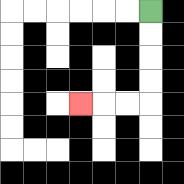{'start': '[6, 0]', 'end': '[3, 4]', 'path_directions': 'D,D,D,D,L,L,L', 'path_coordinates': '[[6, 0], [6, 1], [6, 2], [6, 3], [6, 4], [5, 4], [4, 4], [3, 4]]'}